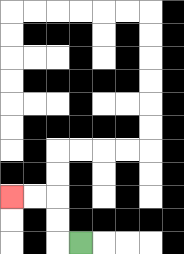{'start': '[3, 10]', 'end': '[0, 8]', 'path_directions': 'L,U,U,L,L', 'path_coordinates': '[[3, 10], [2, 10], [2, 9], [2, 8], [1, 8], [0, 8]]'}